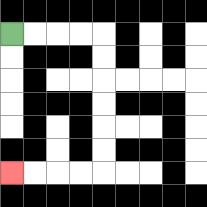{'start': '[0, 1]', 'end': '[0, 7]', 'path_directions': 'R,R,R,R,D,D,D,D,D,D,L,L,L,L', 'path_coordinates': '[[0, 1], [1, 1], [2, 1], [3, 1], [4, 1], [4, 2], [4, 3], [4, 4], [4, 5], [4, 6], [4, 7], [3, 7], [2, 7], [1, 7], [0, 7]]'}